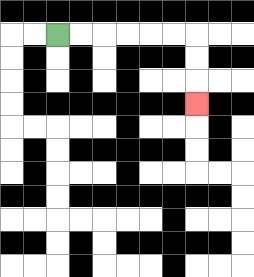{'start': '[2, 1]', 'end': '[8, 4]', 'path_directions': 'R,R,R,R,R,R,D,D,D', 'path_coordinates': '[[2, 1], [3, 1], [4, 1], [5, 1], [6, 1], [7, 1], [8, 1], [8, 2], [8, 3], [8, 4]]'}